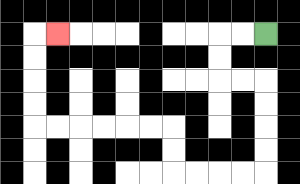{'start': '[11, 1]', 'end': '[2, 1]', 'path_directions': 'L,L,D,D,R,R,D,D,D,D,L,L,L,L,U,U,L,L,L,L,L,L,U,U,U,U,R', 'path_coordinates': '[[11, 1], [10, 1], [9, 1], [9, 2], [9, 3], [10, 3], [11, 3], [11, 4], [11, 5], [11, 6], [11, 7], [10, 7], [9, 7], [8, 7], [7, 7], [7, 6], [7, 5], [6, 5], [5, 5], [4, 5], [3, 5], [2, 5], [1, 5], [1, 4], [1, 3], [1, 2], [1, 1], [2, 1]]'}